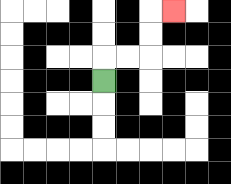{'start': '[4, 3]', 'end': '[7, 0]', 'path_directions': 'U,R,R,U,U,R', 'path_coordinates': '[[4, 3], [4, 2], [5, 2], [6, 2], [6, 1], [6, 0], [7, 0]]'}